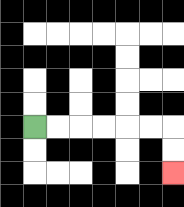{'start': '[1, 5]', 'end': '[7, 7]', 'path_directions': 'R,R,R,R,R,R,D,D', 'path_coordinates': '[[1, 5], [2, 5], [3, 5], [4, 5], [5, 5], [6, 5], [7, 5], [7, 6], [7, 7]]'}